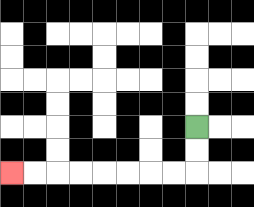{'start': '[8, 5]', 'end': '[0, 7]', 'path_directions': 'D,D,L,L,L,L,L,L,L,L', 'path_coordinates': '[[8, 5], [8, 6], [8, 7], [7, 7], [6, 7], [5, 7], [4, 7], [3, 7], [2, 7], [1, 7], [0, 7]]'}